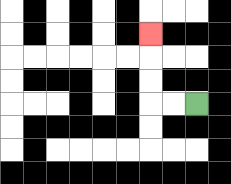{'start': '[8, 4]', 'end': '[6, 1]', 'path_directions': 'L,L,U,U,U', 'path_coordinates': '[[8, 4], [7, 4], [6, 4], [6, 3], [6, 2], [6, 1]]'}